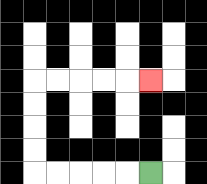{'start': '[6, 7]', 'end': '[6, 3]', 'path_directions': 'L,L,L,L,L,U,U,U,U,R,R,R,R,R', 'path_coordinates': '[[6, 7], [5, 7], [4, 7], [3, 7], [2, 7], [1, 7], [1, 6], [1, 5], [1, 4], [1, 3], [2, 3], [3, 3], [4, 3], [5, 3], [6, 3]]'}